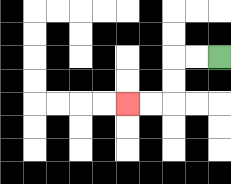{'start': '[9, 2]', 'end': '[5, 4]', 'path_directions': 'L,L,D,D,L,L', 'path_coordinates': '[[9, 2], [8, 2], [7, 2], [7, 3], [7, 4], [6, 4], [5, 4]]'}